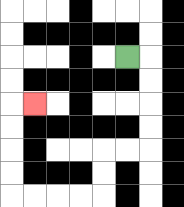{'start': '[5, 2]', 'end': '[1, 4]', 'path_directions': 'R,D,D,D,D,L,L,D,D,L,L,L,L,U,U,U,U,R', 'path_coordinates': '[[5, 2], [6, 2], [6, 3], [6, 4], [6, 5], [6, 6], [5, 6], [4, 6], [4, 7], [4, 8], [3, 8], [2, 8], [1, 8], [0, 8], [0, 7], [0, 6], [0, 5], [0, 4], [1, 4]]'}